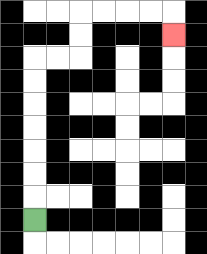{'start': '[1, 9]', 'end': '[7, 1]', 'path_directions': 'U,U,U,U,U,U,U,R,R,U,U,R,R,R,R,D', 'path_coordinates': '[[1, 9], [1, 8], [1, 7], [1, 6], [1, 5], [1, 4], [1, 3], [1, 2], [2, 2], [3, 2], [3, 1], [3, 0], [4, 0], [5, 0], [6, 0], [7, 0], [7, 1]]'}